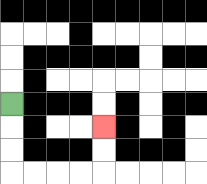{'start': '[0, 4]', 'end': '[4, 5]', 'path_directions': 'D,D,D,R,R,R,R,U,U', 'path_coordinates': '[[0, 4], [0, 5], [0, 6], [0, 7], [1, 7], [2, 7], [3, 7], [4, 7], [4, 6], [4, 5]]'}